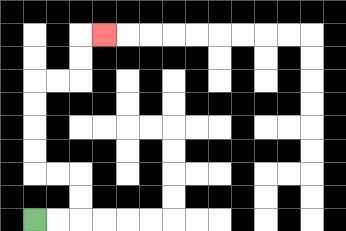{'start': '[1, 9]', 'end': '[4, 1]', 'path_directions': 'R,R,U,U,L,L,U,U,U,U,R,R,U,U,R', 'path_coordinates': '[[1, 9], [2, 9], [3, 9], [3, 8], [3, 7], [2, 7], [1, 7], [1, 6], [1, 5], [1, 4], [1, 3], [2, 3], [3, 3], [3, 2], [3, 1], [4, 1]]'}